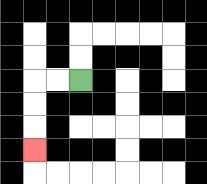{'start': '[3, 3]', 'end': '[1, 6]', 'path_directions': 'L,L,D,D,D', 'path_coordinates': '[[3, 3], [2, 3], [1, 3], [1, 4], [1, 5], [1, 6]]'}